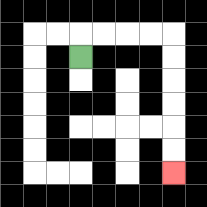{'start': '[3, 2]', 'end': '[7, 7]', 'path_directions': 'U,R,R,R,R,D,D,D,D,D,D', 'path_coordinates': '[[3, 2], [3, 1], [4, 1], [5, 1], [6, 1], [7, 1], [7, 2], [7, 3], [7, 4], [7, 5], [7, 6], [7, 7]]'}